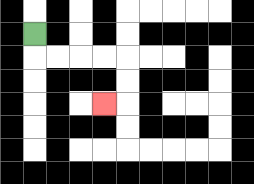{'start': '[1, 1]', 'end': '[4, 4]', 'path_directions': 'D,R,R,R,R,D,D,L', 'path_coordinates': '[[1, 1], [1, 2], [2, 2], [3, 2], [4, 2], [5, 2], [5, 3], [5, 4], [4, 4]]'}